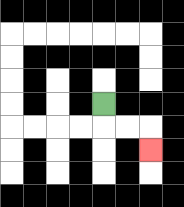{'start': '[4, 4]', 'end': '[6, 6]', 'path_directions': 'D,R,R,D', 'path_coordinates': '[[4, 4], [4, 5], [5, 5], [6, 5], [6, 6]]'}